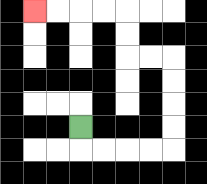{'start': '[3, 5]', 'end': '[1, 0]', 'path_directions': 'D,R,R,R,R,U,U,U,U,L,L,U,U,L,L,L,L', 'path_coordinates': '[[3, 5], [3, 6], [4, 6], [5, 6], [6, 6], [7, 6], [7, 5], [7, 4], [7, 3], [7, 2], [6, 2], [5, 2], [5, 1], [5, 0], [4, 0], [3, 0], [2, 0], [1, 0]]'}